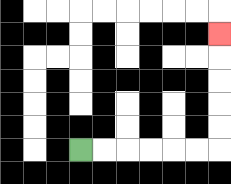{'start': '[3, 6]', 'end': '[9, 1]', 'path_directions': 'R,R,R,R,R,R,U,U,U,U,U', 'path_coordinates': '[[3, 6], [4, 6], [5, 6], [6, 6], [7, 6], [8, 6], [9, 6], [9, 5], [9, 4], [9, 3], [9, 2], [9, 1]]'}